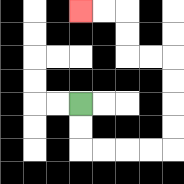{'start': '[3, 4]', 'end': '[3, 0]', 'path_directions': 'D,D,R,R,R,R,U,U,U,U,L,L,U,U,L,L', 'path_coordinates': '[[3, 4], [3, 5], [3, 6], [4, 6], [5, 6], [6, 6], [7, 6], [7, 5], [7, 4], [7, 3], [7, 2], [6, 2], [5, 2], [5, 1], [5, 0], [4, 0], [3, 0]]'}